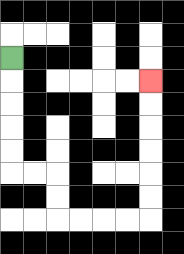{'start': '[0, 2]', 'end': '[6, 3]', 'path_directions': 'D,D,D,D,D,R,R,D,D,R,R,R,R,U,U,U,U,U,U', 'path_coordinates': '[[0, 2], [0, 3], [0, 4], [0, 5], [0, 6], [0, 7], [1, 7], [2, 7], [2, 8], [2, 9], [3, 9], [4, 9], [5, 9], [6, 9], [6, 8], [6, 7], [6, 6], [6, 5], [6, 4], [6, 3]]'}